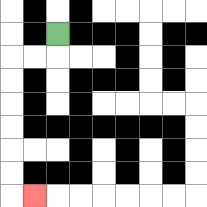{'start': '[2, 1]', 'end': '[1, 8]', 'path_directions': 'D,L,L,D,D,D,D,D,D,R', 'path_coordinates': '[[2, 1], [2, 2], [1, 2], [0, 2], [0, 3], [0, 4], [0, 5], [0, 6], [0, 7], [0, 8], [1, 8]]'}